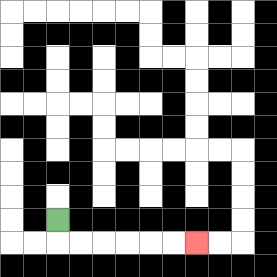{'start': '[2, 9]', 'end': '[8, 10]', 'path_directions': 'D,R,R,R,R,R,R', 'path_coordinates': '[[2, 9], [2, 10], [3, 10], [4, 10], [5, 10], [6, 10], [7, 10], [8, 10]]'}